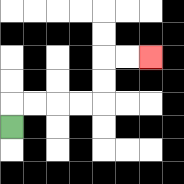{'start': '[0, 5]', 'end': '[6, 2]', 'path_directions': 'U,R,R,R,R,U,U,R,R', 'path_coordinates': '[[0, 5], [0, 4], [1, 4], [2, 4], [3, 4], [4, 4], [4, 3], [4, 2], [5, 2], [6, 2]]'}